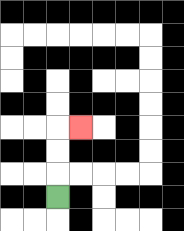{'start': '[2, 8]', 'end': '[3, 5]', 'path_directions': 'U,U,U,R', 'path_coordinates': '[[2, 8], [2, 7], [2, 6], [2, 5], [3, 5]]'}